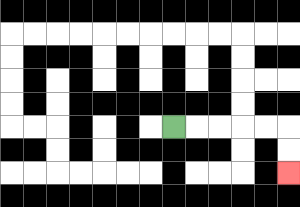{'start': '[7, 5]', 'end': '[12, 7]', 'path_directions': 'R,R,R,R,R,D,D', 'path_coordinates': '[[7, 5], [8, 5], [9, 5], [10, 5], [11, 5], [12, 5], [12, 6], [12, 7]]'}